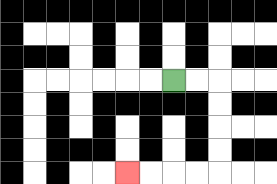{'start': '[7, 3]', 'end': '[5, 7]', 'path_directions': 'R,R,D,D,D,D,L,L,L,L', 'path_coordinates': '[[7, 3], [8, 3], [9, 3], [9, 4], [9, 5], [9, 6], [9, 7], [8, 7], [7, 7], [6, 7], [5, 7]]'}